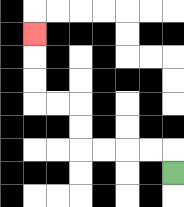{'start': '[7, 7]', 'end': '[1, 1]', 'path_directions': 'U,L,L,L,L,U,U,L,L,U,U,U', 'path_coordinates': '[[7, 7], [7, 6], [6, 6], [5, 6], [4, 6], [3, 6], [3, 5], [3, 4], [2, 4], [1, 4], [1, 3], [1, 2], [1, 1]]'}